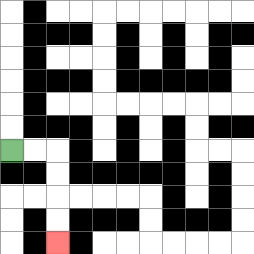{'start': '[0, 6]', 'end': '[2, 10]', 'path_directions': 'R,R,D,D,D,D', 'path_coordinates': '[[0, 6], [1, 6], [2, 6], [2, 7], [2, 8], [2, 9], [2, 10]]'}